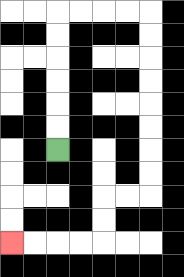{'start': '[2, 6]', 'end': '[0, 10]', 'path_directions': 'U,U,U,U,U,U,R,R,R,R,D,D,D,D,D,D,D,D,L,L,D,D,L,L,L,L', 'path_coordinates': '[[2, 6], [2, 5], [2, 4], [2, 3], [2, 2], [2, 1], [2, 0], [3, 0], [4, 0], [5, 0], [6, 0], [6, 1], [6, 2], [6, 3], [6, 4], [6, 5], [6, 6], [6, 7], [6, 8], [5, 8], [4, 8], [4, 9], [4, 10], [3, 10], [2, 10], [1, 10], [0, 10]]'}